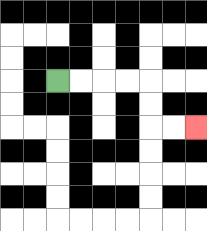{'start': '[2, 3]', 'end': '[8, 5]', 'path_directions': 'R,R,R,R,D,D,R,R', 'path_coordinates': '[[2, 3], [3, 3], [4, 3], [5, 3], [6, 3], [6, 4], [6, 5], [7, 5], [8, 5]]'}